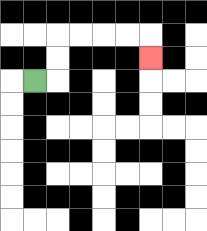{'start': '[1, 3]', 'end': '[6, 2]', 'path_directions': 'R,U,U,R,R,R,R,D', 'path_coordinates': '[[1, 3], [2, 3], [2, 2], [2, 1], [3, 1], [4, 1], [5, 1], [6, 1], [6, 2]]'}